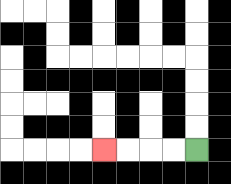{'start': '[8, 6]', 'end': '[4, 6]', 'path_directions': 'L,L,L,L', 'path_coordinates': '[[8, 6], [7, 6], [6, 6], [5, 6], [4, 6]]'}